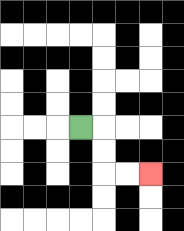{'start': '[3, 5]', 'end': '[6, 7]', 'path_directions': 'R,D,D,R,R', 'path_coordinates': '[[3, 5], [4, 5], [4, 6], [4, 7], [5, 7], [6, 7]]'}